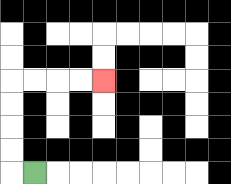{'start': '[1, 7]', 'end': '[4, 3]', 'path_directions': 'L,U,U,U,U,R,R,R,R', 'path_coordinates': '[[1, 7], [0, 7], [0, 6], [0, 5], [0, 4], [0, 3], [1, 3], [2, 3], [3, 3], [4, 3]]'}